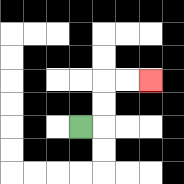{'start': '[3, 5]', 'end': '[6, 3]', 'path_directions': 'R,U,U,R,R', 'path_coordinates': '[[3, 5], [4, 5], [4, 4], [4, 3], [5, 3], [6, 3]]'}